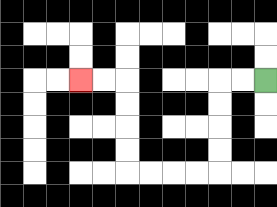{'start': '[11, 3]', 'end': '[3, 3]', 'path_directions': 'L,L,D,D,D,D,L,L,L,L,U,U,U,U,L,L', 'path_coordinates': '[[11, 3], [10, 3], [9, 3], [9, 4], [9, 5], [9, 6], [9, 7], [8, 7], [7, 7], [6, 7], [5, 7], [5, 6], [5, 5], [5, 4], [5, 3], [4, 3], [3, 3]]'}